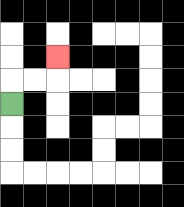{'start': '[0, 4]', 'end': '[2, 2]', 'path_directions': 'U,R,R,U', 'path_coordinates': '[[0, 4], [0, 3], [1, 3], [2, 3], [2, 2]]'}